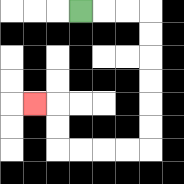{'start': '[3, 0]', 'end': '[1, 4]', 'path_directions': 'R,R,R,D,D,D,D,D,D,L,L,L,L,U,U,L', 'path_coordinates': '[[3, 0], [4, 0], [5, 0], [6, 0], [6, 1], [6, 2], [6, 3], [6, 4], [6, 5], [6, 6], [5, 6], [4, 6], [3, 6], [2, 6], [2, 5], [2, 4], [1, 4]]'}